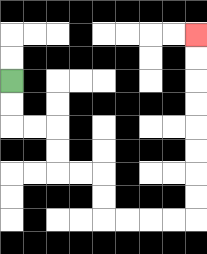{'start': '[0, 3]', 'end': '[8, 1]', 'path_directions': 'D,D,R,R,D,D,R,R,D,D,R,R,R,R,U,U,U,U,U,U,U,U', 'path_coordinates': '[[0, 3], [0, 4], [0, 5], [1, 5], [2, 5], [2, 6], [2, 7], [3, 7], [4, 7], [4, 8], [4, 9], [5, 9], [6, 9], [7, 9], [8, 9], [8, 8], [8, 7], [8, 6], [8, 5], [8, 4], [8, 3], [8, 2], [8, 1]]'}